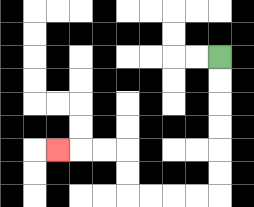{'start': '[9, 2]', 'end': '[2, 6]', 'path_directions': 'D,D,D,D,D,D,L,L,L,L,U,U,L,L,L', 'path_coordinates': '[[9, 2], [9, 3], [9, 4], [9, 5], [9, 6], [9, 7], [9, 8], [8, 8], [7, 8], [6, 8], [5, 8], [5, 7], [5, 6], [4, 6], [3, 6], [2, 6]]'}